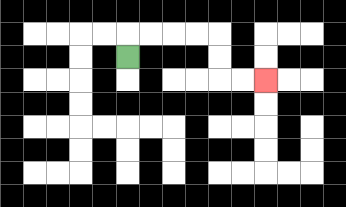{'start': '[5, 2]', 'end': '[11, 3]', 'path_directions': 'U,R,R,R,R,D,D,R,R', 'path_coordinates': '[[5, 2], [5, 1], [6, 1], [7, 1], [8, 1], [9, 1], [9, 2], [9, 3], [10, 3], [11, 3]]'}